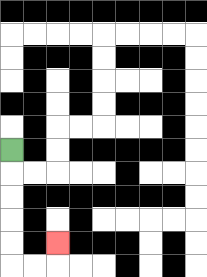{'start': '[0, 6]', 'end': '[2, 10]', 'path_directions': 'D,D,D,D,D,R,R,U', 'path_coordinates': '[[0, 6], [0, 7], [0, 8], [0, 9], [0, 10], [0, 11], [1, 11], [2, 11], [2, 10]]'}